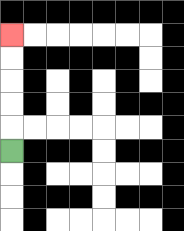{'start': '[0, 6]', 'end': '[0, 1]', 'path_directions': 'U,U,U,U,U', 'path_coordinates': '[[0, 6], [0, 5], [0, 4], [0, 3], [0, 2], [0, 1]]'}